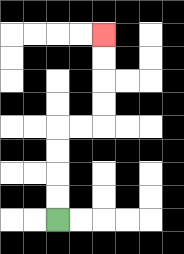{'start': '[2, 9]', 'end': '[4, 1]', 'path_directions': 'U,U,U,U,R,R,U,U,U,U', 'path_coordinates': '[[2, 9], [2, 8], [2, 7], [2, 6], [2, 5], [3, 5], [4, 5], [4, 4], [4, 3], [4, 2], [4, 1]]'}